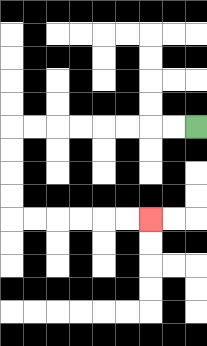{'start': '[8, 5]', 'end': '[6, 9]', 'path_directions': 'L,L,L,L,L,L,L,L,D,D,D,D,R,R,R,R,R,R', 'path_coordinates': '[[8, 5], [7, 5], [6, 5], [5, 5], [4, 5], [3, 5], [2, 5], [1, 5], [0, 5], [0, 6], [0, 7], [0, 8], [0, 9], [1, 9], [2, 9], [3, 9], [4, 9], [5, 9], [6, 9]]'}